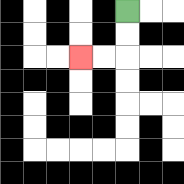{'start': '[5, 0]', 'end': '[3, 2]', 'path_directions': 'D,D,L,L', 'path_coordinates': '[[5, 0], [5, 1], [5, 2], [4, 2], [3, 2]]'}